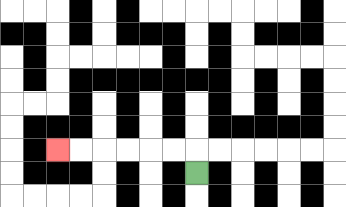{'start': '[8, 7]', 'end': '[2, 6]', 'path_directions': 'U,L,L,L,L,L,L', 'path_coordinates': '[[8, 7], [8, 6], [7, 6], [6, 6], [5, 6], [4, 6], [3, 6], [2, 6]]'}